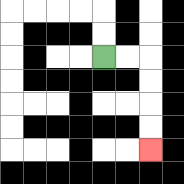{'start': '[4, 2]', 'end': '[6, 6]', 'path_directions': 'R,R,D,D,D,D', 'path_coordinates': '[[4, 2], [5, 2], [6, 2], [6, 3], [6, 4], [6, 5], [6, 6]]'}